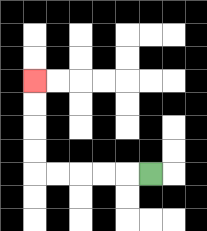{'start': '[6, 7]', 'end': '[1, 3]', 'path_directions': 'L,L,L,L,L,U,U,U,U', 'path_coordinates': '[[6, 7], [5, 7], [4, 7], [3, 7], [2, 7], [1, 7], [1, 6], [1, 5], [1, 4], [1, 3]]'}